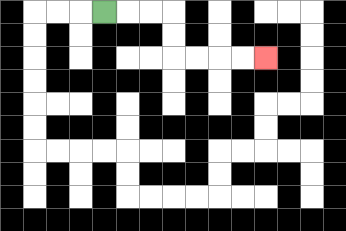{'start': '[4, 0]', 'end': '[11, 2]', 'path_directions': 'R,R,R,D,D,R,R,R,R', 'path_coordinates': '[[4, 0], [5, 0], [6, 0], [7, 0], [7, 1], [7, 2], [8, 2], [9, 2], [10, 2], [11, 2]]'}